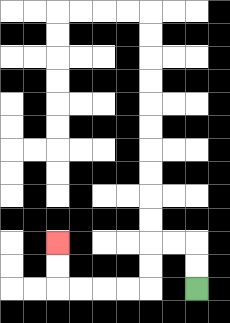{'start': '[8, 12]', 'end': '[2, 10]', 'path_directions': 'U,U,L,L,D,D,L,L,L,L,U,U', 'path_coordinates': '[[8, 12], [8, 11], [8, 10], [7, 10], [6, 10], [6, 11], [6, 12], [5, 12], [4, 12], [3, 12], [2, 12], [2, 11], [2, 10]]'}